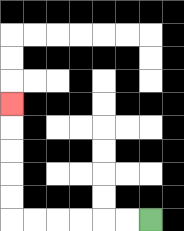{'start': '[6, 9]', 'end': '[0, 4]', 'path_directions': 'L,L,L,L,L,L,U,U,U,U,U', 'path_coordinates': '[[6, 9], [5, 9], [4, 9], [3, 9], [2, 9], [1, 9], [0, 9], [0, 8], [0, 7], [0, 6], [0, 5], [0, 4]]'}